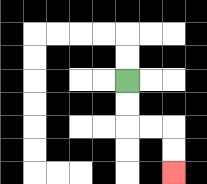{'start': '[5, 3]', 'end': '[7, 7]', 'path_directions': 'D,D,R,R,D,D', 'path_coordinates': '[[5, 3], [5, 4], [5, 5], [6, 5], [7, 5], [7, 6], [7, 7]]'}